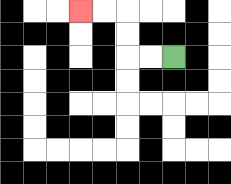{'start': '[7, 2]', 'end': '[3, 0]', 'path_directions': 'L,L,U,U,L,L', 'path_coordinates': '[[7, 2], [6, 2], [5, 2], [5, 1], [5, 0], [4, 0], [3, 0]]'}